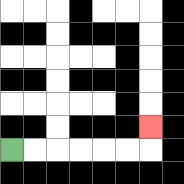{'start': '[0, 6]', 'end': '[6, 5]', 'path_directions': 'R,R,R,R,R,R,U', 'path_coordinates': '[[0, 6], [1, 6], [2, 6], [3, 6], [4, 6], [5, 6], [6, 6], [6, 5]]'}